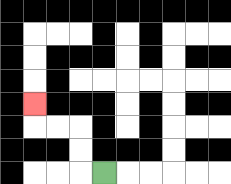{'start': '[4, 7]', 'end': '[1, 4]', 'path_directions': 'L,U,U,L,L,U', 'path_coordinates': '[[4, 7], [3, 7], [3, 6], [3, 5], [2, 5], [1, 5], [1, 4]]'}